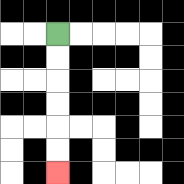{'start': '[2, 1]', 'end': '[2, 7]', 'path_directions': 'D,D,D,D,D,D', 'path_coordinates': '[[2, 1], [2, 2], [2, 3], [2, 4], [2, 5], [2, 6], [2, 7]]'}